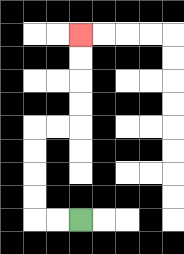{'start': '[3, 9]', 'end': '[3, 1]', 'path_directions': 'L,L,U,U,U,U,R,R,U,U,U,U', 'path_coordinates': '[[3, 9], [2, 9], [1, 9], [1, 8], [1, 7], [1, 6], [1, 5], [2, 5], [3, 5], [3, 4], [3, 3], [3, 2], [3, 1]]'}